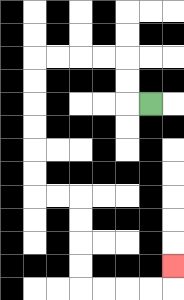{'start': '[6, 4]', 'end': '[7, 11]', 'path_directions': 'L,U,U,L,L,L,L,D,D,D,D,D,D,R,R,D,D,D,D,R,R,R,R,U', 'path_coordinates': '[[6, 4], [5, 4], [5, 3], [5, 2], [4, 2], [3, 2], [2, 2], [1, 2], [1, 3], [1, 4], [1, 5], [1, 6], [1, 7], [1, 8], [2, 8], [3, 8], [3, 9], [3, 10], [3, 11], [3, 12], [4, 12], [5, 12], [6, 12], [7, 12], [7, 11]]'}